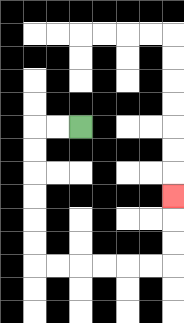{'start': '[3, 5]', 'end': '[7, 8]', 'path_directions': 'L,L,D,D,D,D,D,D,R,R,R,R,R,R,U,U,U', 'path_coordinates': '[[3, 5], [2, 5], [1, 5], [1, 6], [1, 7], [1, 8], [1, 9], [1, 10], [1, 11], [2, 11], [3, 11], [4, 11], [5, 11], [6, 11], [7, 11], [7, 10], [7, 9], [7, 8]]'}